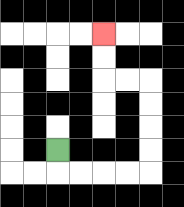{'start': '[2, 6]', 'end': '[4, 1]', 'path_directions': 'D,R,R,R,R,U,U,U,U,L,L,U,U', 'path_coordinates': '[[2, 6], [2, 7], [3, 7], [4, 7], [5, 7], [6, 7], [6, 6], [6, 5], [6, 4], [6, 3], [5, 3], [4, 3], [4, 2], [4, 1]]'}